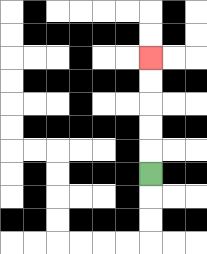{'start': '[6, 7]', 'end': '[6, 2]', 'path_directions': 'U,U,U,U,U', 'path_coordinates': '[[6, 7], [6, 6], [6, 5], [6, 4], [6, 3], [6, 2]]'}